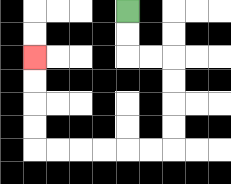{'start': '[5, 0]', 'end': '[1, 2]', 'path_directions': 'D,D,R,R,D,D,D,D,L,L,L,L,L,L,U,U,U,U', 'path_coordinates': '[[5, 0], [5, 1], [5, 2], [6, 2], [7, 2], [7, 3], [7, 4], [7, 5], [7, 6], [6, 6], [5, 6], [4, 6], [3, 6], [2, 6], [1, 6], [1, 5], [1, 4], [1, 3], [1, 2]]'}